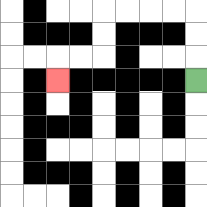{'start': '[8, 3]', 'end': '[2, 3]', 'path_directions': 'U,U,U,L,L,L,L,D,D,L,L,D', 'path_coordinates': '[[8, 3], [8, 2], [8, 1], [8, 0], [7, 0], [6, 0], [5, 0], [4, 0], [4, 1], [4, 2], [3, 2], [2, 2], [2, 3]]'}